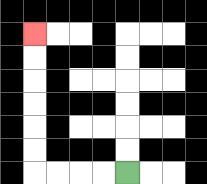{'start': '[5, 7]', 'end': '[1, 1]', 'path_directions': 'L,L,L,L,U,U,U,U,U,U', 'path_coordinates': '[[5, 7], [4, 7], [3, 7], [2, 7], [1, 7], [1, 6], [1, 5], [1, 4], [1, 3], [1, 2], [1, 1]]'}